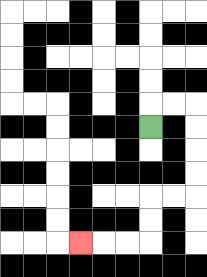{'start': '[6, 5]', 'end': '[3, 10]', 'path_directions': 'U,R,R,D,D,D,D,L,L,D,D,L,L,L', 'path_coordinates': '[[6, 5], [6, 4], [7, 4], [8, 4], [8, 5], [8, 6], [8, 7], [8, 8], [7, 8], [6, 8], [6, 9], [6, 10], [5, 10], [4, 10], [3, 10]]'}